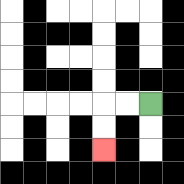{'start': '[6, 4]', 'end': '[4, 6]', 'path_directions': 'L,L,D,D', 'path_coordinates': '[[6, 4], [5, 4], [4, 4], [4, 5], [4, 6]]'}